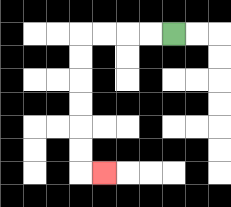{'start': '[7, 1]', 'end': '[4, 7]', 'path_directions': 'L,L,L,L,D,D,D,D,D,D,R', 'path_coordinates': '[[7, 1], [6, 1], [5, 1], [4, 1], [3, 1], [3, 2], [3, 3], [3, 4], [3, 5], [3, 6], [3, 7], [4, 7]]'}